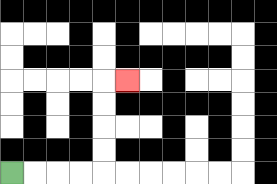{'start': '[0, 7]', 'end': '[5, 3]', 'path_directions': 'R,R,R,R,U,U,U,U,R', 'path_coordinates': '[[0, 7], [1, 7], [2, 7], [3, 7], [4, 7], [4, 6], [4, 5], [4, 4], [4, 3], [5, 3]]'}